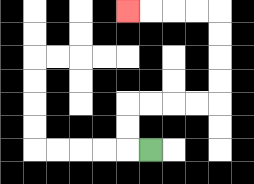{'start': '[6, 6]', 'end': '[5, 0]', 'path_directions': 'L,U,U,R,R,R,R,U,U,U,U,L,L,L,L', 'path_coordinates': '[[6, 6], [5, 6], [5, 5], [5, 4], [6, 4], [7, 4], [8, 4], [9, 4], [9, 3], [9, 2], [9, 1], [9, 0], [8, 0], [7, 0], [6, 0], [5, 0]]'}